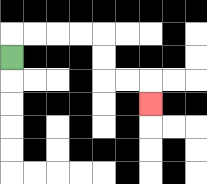{'start': '[0, 2]', 'end': '[6, 4]', 'path_directions': 'U,R,R,R,R,D,D,R,R,D', 'path_coordinates': '[[0, 2], [0, 1], [1, 1], [2, 1], [3, 1], [4, 1], [4, 2], [4, 3], [5, 3], [6, 3], [6, 4]]'}